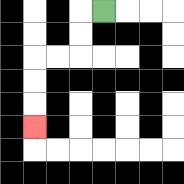{'start': '[4, 0]', 'end': '[1, 5]', 'path_directions': 'L,D,D,L,L,D,D,D', 'path_coordinates': '[[4, 0], [3, 0], [3, 1], [3, 2], [2, 2], [1, 2], [1, 3], [1, 4], [1, 5]]'}